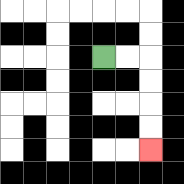{'start': '[4, 2]', 'end': '[6, 6]', 'path_directions': 'R,R,D,D,D,D', 'path_coordinates': '[[4, 2], [5, 2], [6, 2], [6, 3], [6, 4], [6, 5], [6, 6]]'}